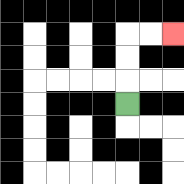{'start': '[5, 4]', 'end': '[7, 1]', 'path_directions': 'U,U,U,R,R', 'path_coordinates': '[[5, 4], [5, 3], [5, 2], [5, 1], [6, 1], [7, 1]]'}